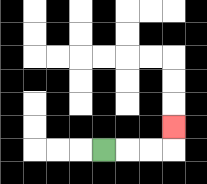{'start': '[4, 6]', 'end': '[7, 5]', 'path_directions': 'R,R,R,U', 'path_coordinates': '[[4, 6], [5, 6], [6, 6], [7, 6], [7, 5]]'}